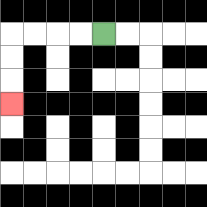{'start': '[4, 1]', 'end': '[0, 4]', 'path_directions': 'L,L,L,L,D,D,D', 'path_coordinates': '[[4, 1], [3, 1], [2, 1], [1, 1], [0, 1], [0, 2], [0, 3], [0, 4]]'}